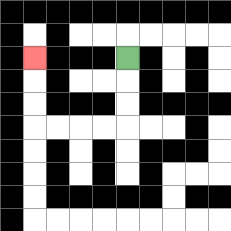{'start': '[5, 2]', 'end': '[1, 2]', 'path_directions': 'D,D,D,L,L,L,L,U,U,U', 'path_coordinates': '[[5, 2], [5, 3], [5, 4], [5, 5], [4, 5], [3, 5], [2, 5], [1, 5], [1, 4], [1, 3], [1, 2]]'}